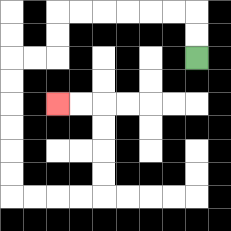{'start': '[8, 2]', 'end': '[2, 4]', 'path_directions': 'U,U,L,L,L,L,L,L,D,D,L,L,D,D,D,D,D,D,R,R,R,R,U,U,U,U,L,L', 'path_coordinates': '[[8, 2], [8, 1], [8, 0], [7, 0], [6, 0], [5, 0], [4, 0], [3, 0], [2, 0], [2, 1], [2, 2], [1, 2], [0, 2], [0, 3], [0, 4], [0, 5], [0, 6], [0, 7], [0, 8], [1, 8], [2, 8], [3, 8], [4, 8], [4, 7], [4, 6], [4, 5], [4, 4], [3, 4], [2, 4]]'}